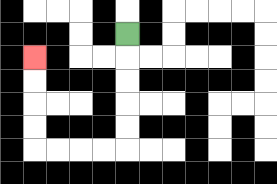{'start': '[5, 1]', 'end': '[1, 2]', 'path_directions': 'D,D,D,D,D,L,L,L,L,U,U,U,U', 'path_coordinates': '[[5, 1], [5, 2], [5, 3], [5, 4], [5, 5], [5, 6], [4, 6], [3, 6], [2, 6], [1, 6], [1, 5], [1, 4], [1, 3], [1, 2]]'}